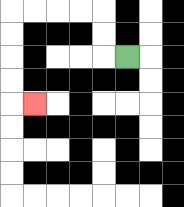{'start': '[5, 2]', 'end': '[1, 4]', 'path_directions': 'L,U,U,L,L,L,L,D,D,D,D,R', 'path_coordinates': '[[5, 2], [4, 2], [4, 1], [4, 0], [3, 0], [2, 0], [1, 0], [0, 0], [0, 1], [0, 2], [0, 3], [0, 4], [1, 4]]'}